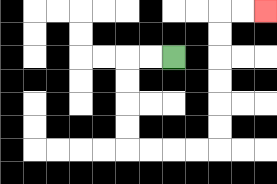{'start': '[7, 2]', 'end': '[11, 0]', 'path_directions': 'L,L,D,D,D,D,R,R,R,R,U,U,U,U,U,U,R,R', 'path_coordinates': '[[7, 2], [6, 2], [5, 2], [5, 3], [5, 4], [5, 5], [5, 6], [6, 6], [7, 6], [8, 6], [9, 6], [9, 5], [9, 4], [9, 3], [9, 2], [9, 1], [9, 0], [10, 0], [11, 0]]'}